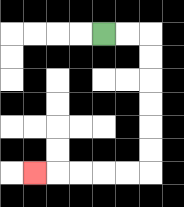{'start': '[4, 1]', 'end': '[1, 7]', 'path_directions': 'R,R,D,D,D,D,D,D,L,L,L,L,L', 'path_coordinates': '[[4, 1], [5, 1], [6, 1], [6, 2], [6, 3], [6, 4], [6, 5], [6, 6], [6, 7], [5, 7], [4, 7], [3, 7], [2, 7], [1, 7]]'}